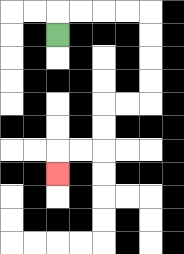{'start': '[2, 1]', 'end': '[2, 7]', 'path_directions': 'U,R,R,R,R,D,D,D,D,L,L,D,D,L,L,D', 'path_coordinates': '[[2, 1], [2, 0], [3, 0], [4, 0], [5, 0], [6, 0], [6, 1], [6, 2], [6, 3], [6, 4], [5, 4], [4, 4], [4, 5], [4, 6], [3, 6], [2, 6], [2, 7]]'}